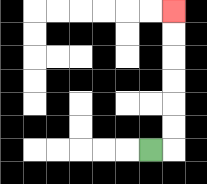{'start': '[6, 6]', 'end': '[7, 0]', 'path_directions': 'R,U,U,U,U,U,U', 'path_coordinates': '[[6, 6], [7, 6], [7, 5], [7, 4], [7, 3], [7, 2], [7, 1], [7, 0]]'}